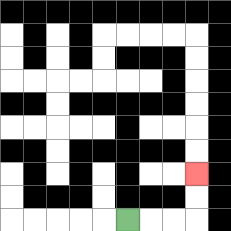{'start': '[5, 9]', 'end': '[8, 7]', 'path_directions': 'R,R,R,U,U', 'path_coordinates': '[[5, 9], [6, 9], [7, 9], [8, 9], [8, 8], [8, 7]]'}